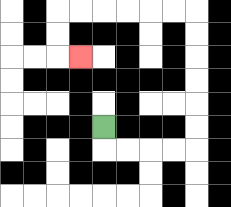{'start': '[4, 5]', 'end': '[3, 2]', 'path_directions': 'D,R,R,R,R,U,U,U,U,U,U,L,L,L,L,L,L,D,D,R', 'path_coordinates': '[[4, 5], [4, 6], [5, 6], [6, 6], [7, 6], [8, 6], [8, 5], [8, 4], [8, 3], [8, 2], [8, 1], [8, 0], [7, 0], [6, 0], [5, 0], [4, 0], [3, 0], [2, 0], [2, 1], [2, 2], [3, 2]]'}